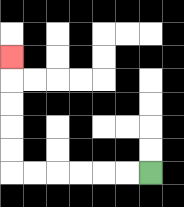{'start': '[6, 7]', 'end': '[0, 2]', 'path_directions': 'L,L,L,L,L,L,U,U,U,U,U', 'path_coordinates': '[[6, 7], [5, 7], [4, 7], [3, 7], [2, 7], [1, 7], [0, 7], [0, 6], [0, 5], [0, 4], [0, 3], [0, 2]]'}